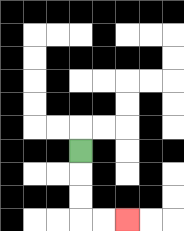{'start': '[3, 6]', 'end': '[5, 9]', 'path_directions': 'D,D,D,R,R', 'path_coordinates': '[[3, 6], [3, 7], [3, 8], [3, 9], [4, 9], [5, 9]]'}